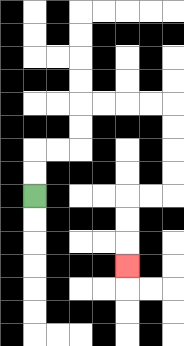{'start': '[1, 8]', 'end': '[5, 11]', 'path_directions': 'U,U,R,R,U,U,R,R,R,R,D,D,D,D,L,L,D,D,D', 'path_coordinates': '[[1, 8], [1, 7], [1, 6], [2, 6], [3, 6], [3, 5], [3, 4], [4, 4], [5, 4], [6, 4], [7, 4], [7, 5], [7, 6], [7, 7], [7, 8], [6, 8], [5, 8], [5, 9], [5, 10], [5, 11]]'}